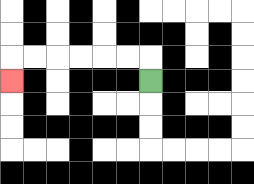{'start': '[6, 3]', 'end': '[0, 3]', 'path_directions': 'U,L,L,L,L,L,L,D', 'path_coordinates': '[[6, 3], [6, 2], [5, 2], [4, 2], [3, 2], [2, 2], [1, 2], [0, 2], [0, 3]]'}